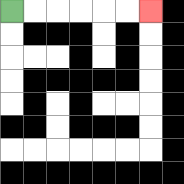{'start': '[0, 0]', 'end': '[6, 0]', 'path_directions': 'R,R,R,R,R,R', 'path_coordinates': '[[0, 0], [1, 0], [2, 0], [3, 0], [4, 0], [5, 0], [6, 0]]'}